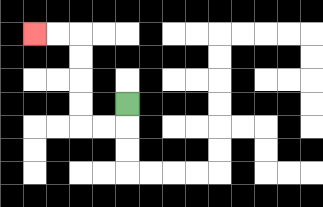{'start': '[5, 4]', 'end': '[1, 1]', 'path_directions': 'D,L,L,U,U,U,U,L,L', 'path_coordinates': '[[5, 4], [5, 5], [4, 5], [3, 5], [3, 4], [3, 3], [3, 2], [3, 1], [2, 1], [1, 1]]'}